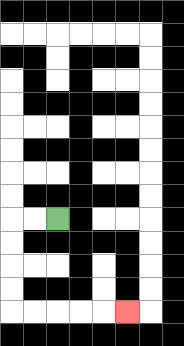{'start': '[2, 9]', 'end': '[5, 13]', 'path_directions': 'L,L,D,D,D,D,R,R,R,R,R', 'path_coordinates': '[[2, 9], [1, 9], [0, 9], [0, 10], [0, 11], [0, 12], [0, 13], [1, 13], [2, 13], [3, 13], [4, 13], [5, 13]]'}